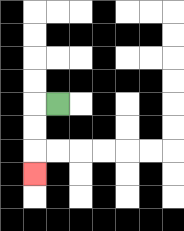{'start': '[2, 4]', 'end': '[1, 7]', 'path_directions': 'L,D,D,D', 'path_coordinates': '[[2, 4], [1, 4], [1, 5], [1, 6], [1, 7]]'}